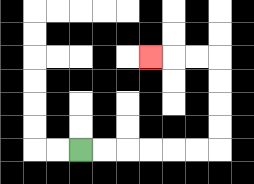{'start': '[3, 6]', 'end': '[6, 2]', 'path_directions': 'R,R,R,R,R,R,U,U,U,U,L,L,L', 'path_coordinates': '[[3, 6], [4, 6], [5, 6], [6, 6], [7, 6], [8, 6], [9, 6], [9, 5], [9, 4], [9, 3], [9, 2], [8, 2], [7, 2], [6, 2]]'}